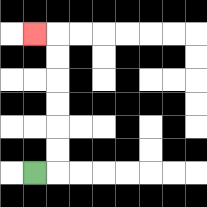{'start': '[1, 7]', 'end': '[1, 1]', 'path_directions': 'R,U,U,U,U,U,U,L', 'path_coordinates': '[[1, 7], [2, 7], [2, 6], [2, 5], [2, 4], [2, 3], [2, 2], [2, 1], [1, 1]]'}